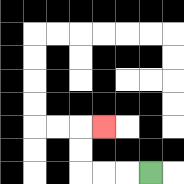{'start': '[6, 7]', 'end': '[4, 5]', 'path_directions': 'L,L,L,U,U,R', 'path_coordinates': '[[6, 7], [5, 7], [4, 7], [3, 7], [3, 6], [3, 5], [4, 5]]'}